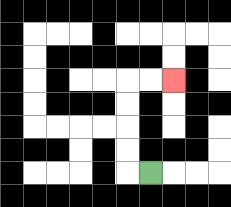{'start': '[6, 7]', 'end': '[7, 3]', 'path_directions': 'L,U,U,U,U,R,R', 'path_coordinates': '[[6, 7], [5, 7], [5, 6], [5, 5], [5, 4], [5, 3], [6, 3], [7, 3]]'}